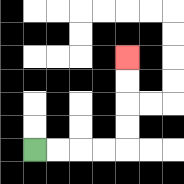{'start': '[1, 6]', 'end': '[5, 2]', 'path_directions': 'R,R,R,R,U,U,U,U', 'path_coordinates': '[[1, 6], [2, 6], [3, 6], [4, 6], [5, 6], [5, 5], [5, 4], [5, 3], [5, 2]]'}